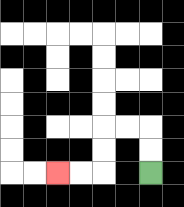{'start': '[6, 7]', 'end': '[2, 7]', 'path_directions': 'U,U,L,L,D,D,L,L', 'path_coordinates': '[[6, 7], [6, 6], [6, 5], [5, 5], [4, 5], [4, 6], [4, 7], [3, 7], [2, 7]]'}